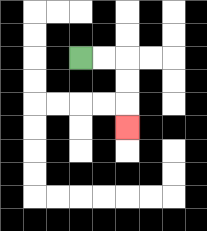{'start': '[3, 2]', 'end': '[5, 5]', 'path_directions': 'R,R,D,D,D', 'path_coordinates': '[[3, 2], [4, 2], [5, 2], [5, 3], [5, 4], [5, 5]]'}